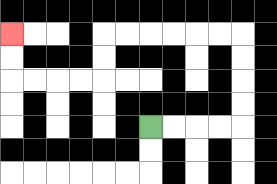{'start': '[6, 5]', 'end': '[0, 1]', 'path_directions': 'R,R,R,R,U,U,U,U,L,L,L,L,L,L,D,D,L,L,L,L,U,U', 'path_coordinates': '[[6, 5], [7, 5], [8, 5], [9, 5], [10, 5], [10, 4], [10, 3], [10, 2], [10, 1], [9, 1], [8, 1], [7, 1], [6, 1], [5, 1], [4, 1], [4, 2], [4, 3], [3, 3], [2, 3], [1, 3], [0, 3], [0, 2], [0, 1]]'}